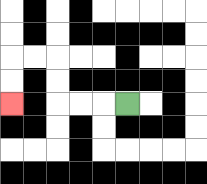{'start': '[5, 4]', 'end': '[0, 4]', 'path_directions': 'L,L,L,U,U,L,L,D,D', 'path_coordinates': '[[5, 4], [4, 4], [3, 4], [2, 4], [2, 3], [2, 2], [1, 2], [0, 2], [0, 3], [0, 4]]'}